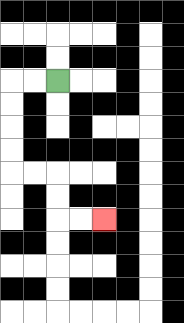{'start': '[2, 3]', 'end': '[4, 9]', 'path_directions': 'L,L,D,D,D,D,R,R,D,D,R,R', 'path_coordinates': '[[2, 3], [1, 3], [0, 3], [0, 4], [0, 5], [0, 6], [0, 7], [1, 7], [2, 7], [2, 8], [2, 9], [3, 9], [4, 9]]'}